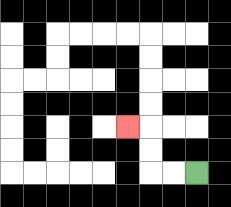{'start': '[8, 7]', 'end': '[5, 5]', 'path_directions': 'L,L,U,U,L', 'path_coordinates': '[[8, 7], [7, 7], [6, 7], [6, 6], [6, 5], [5, 5]]'}